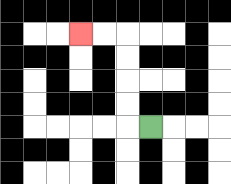{'start': '[6, 5]', 'end': '[3, 1]', 'path_directions': 'L,U,U,U,U,L,L', 'path_coordinates': '[[6, 5], [5, 5], [5, 4], [5, 3], [5, 2], [5, 1], [4, 1], [3, 1]]'}